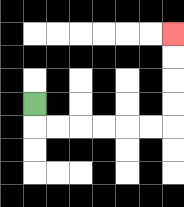{'start': '[1, 4]', 'end': '[7, 1]', 'path_directions': 'D,R,R,R,R,R,R,U,U,U,U', 'path_coordinates': '[[1, 4], [1, 5], [2, 5], [3, 5], [4, 5], [5, 5], [6, 5], [7, 5], [7, 4], [7, 3], [7, 2], [7, 1]]'}